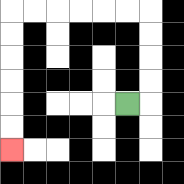{'start': '[5, 4]', 'end': '[0, 6]', 'path_directions': 'R,U,U,U,U,L,L,L,L,L,L,D,D,D,D,D,D', 'path_coordinates': '[[5, 4], [6, 4], [6, 3], [6, 2], [6, 1], [6, 0], [5, 0], [4, 0], [3, 0], [2, 0], [1, 0], [0, 0], [0, 1], [0, 2], [0, 3], [0, 4], [0, 5], [0, 6]]'}